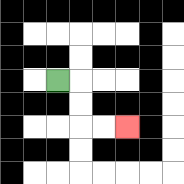{'start': '[2, 3]', 'end': '[5, 5]', 'path_directions': 'R,D,D,R,R', 'path_coordinates': '[[2, 3], [3, 3], [3, 4], [3, 5], [4, 5], [5, 5]]'}